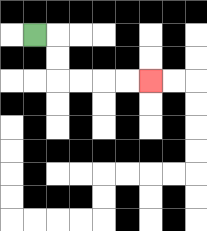{'start': '[1, 1]', 'end': '[6, 3]', 'path_directions': 'R,D,D,R,R,R,R', 'path_coordinates': '[[1, 1], [2, 1], [2, 2], [2, 3], [3, 3], [4, 3], [5, 3], [6, 3]]'}